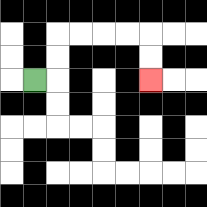{'start': '[1, 3]', 'end': '[6, 3]', 'path_directions': 'R,U,U,R,R,R,R,D,D', 'path_coordinates': '[[1, 3], [2, 3], [2, 2], [2, 1], [3, 1], [4, 1], [5, 1], [6, 1], [6, 2], [6, 3]]'}